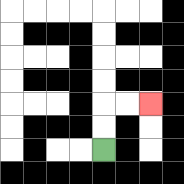{'start': '[4, 6]', 'end': '[6, 4]', 'path_directions': 'U,U,R,R', 'path_coordinates': '[[4, 6], [4, 5], [4, 4], [5, 4], [6, 4]]'}